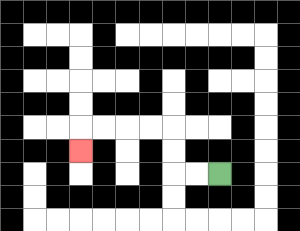{'start': '[9, 7]', 'end': '[3, 6]', 'path_directions': 'L,L,U,U,L,L,L,L,D', 'path_coordinates': '[[9, 7], [8, 7], [7, 7], [7, 6], [7, 5], [6, 5], [5, 5], [4, 5], [3, 5], [3, 6]]'}